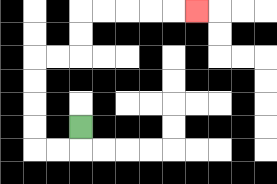{'start': '[3, 5]', 'end': '[8, 0]', 'path_directions': 'D,L,L,U,U,U,U,R,R,U,U,R,R,R,R,R', 'path_coordinates': '[[3, 5], [3, 6], [2, 6], [1, 6], [1, 5], [1, 4], [1, 3], [1, 2], [2, 2], [3, 2], [3, 1], [3, 0], [4, 0], [5, 0], [6, 0], [7, 0], [8, 0]]'}